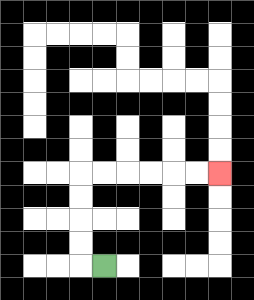{'start': '[4, 11]', 'end': '[9, 7]', 'path_directions': 'L,U,U,U,U,R,R,R,R,R,R', 'path_coordinates': '[[4, 11], [3, 11], [3, 10], [3, 9], [3, 8], [3, 7], [4, 7], [5, 7], [6, 7], [7, 7], [8, 7], [9, 7]]'}